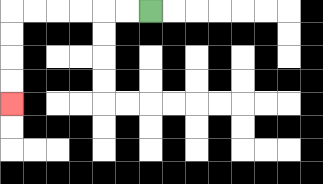{'start': '[6, 0]', 'end': '[0, 4]', 'path_directions': 'L,L,L,L,L,L,D,D,D,D', 'path_coordinates': '[[6, 0], [5, 0], [4, 0], [3, 0], [2, 0], [1, 0], [0, 0], [0, 1], [0, 2], [0, 3], [0, 4]]'}